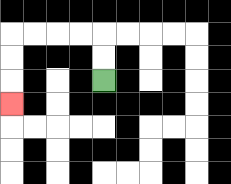{'start': '[4, 3]', 'end': '[0, 4]', 'path_directions': 'U,U,L,L,L,L,D,D,D', 'path_coordinates': '[[4, 3], [4, 2], [4, 1], [3, 1], [2, 1], [1, 1], [0, 1], [0, 2], [0, 3], [0, 4]]'}